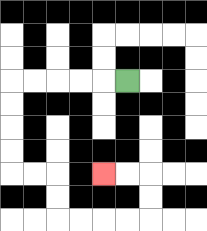{'start': '[5, 3]', 'end': '[4, 7]', 'path_directions': 'L,L,L,L,L,D,D,D,D,R,R,D,D,R,R,R,R,U,U,L,L', 'path_coordinates': '[[5, 3], [4, 3], [3, 3], [2, 3], [1, 3], [0, 3], [0, 4], [0, 5], [0, 6], [0, 7], [1, 7], [2, 7], [2, 8], [2, 9], [3, 9], [4, 9], [5, 9], [6, 9], [6, 8], [6, 7], [5, 7], [4, 7]]'}